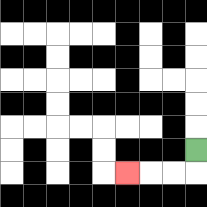{'start': '[8, 6]', 'end': '[5, 7]', 'path_directions': 'D,L,L,L', 'path_coordinates': '[[8, 6], [8, 7], [7, 7], [6, 7], [5, 7]]'}